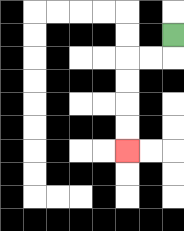{'start': '[7, 1]', 'end': '[5, 6]', 'path_directions': 'D,L,L,D,D,D,D', 'path_coordinates': '[[7, 1], [7, 2], [6, 2], [5, 2], [5, 3], [5, 4], [5, 5], [5, 6]]'}